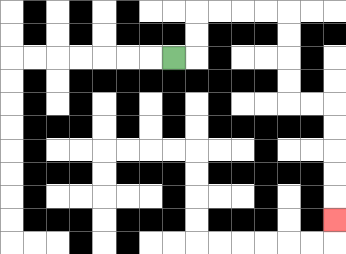{'start': '[7, 2]', 'end': '[14, 9]', 'path_directions': 'R,U,U,R,R,R,R,D,D,D,D,R,R,D,D,D,D,D', 'path_coordinates': '[[7, 2], [8, 2], [8, 1], [8, 0], [9, 0], [10, 0], [11, 0], [12, 0], [12, 1], [12, 2], [12, 3], [12, 4], [13, 4], [14, 4], [14, 5], [14, 6], [14, 7], [14, 8], [14, 9]]'}